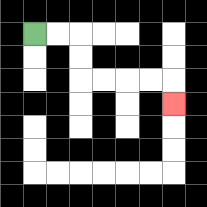{'start': '[1, 1]', 'end': '[7, 4]', 'path_directions': 'R,R,D,D,R,R,R,R,D', 'path_coordinates': '[[1, 1], [2, 1], [3, 1], [3, 2], [3, 3], [4, 3], [5, 3], [6, 3], [7, 3], [7, 4]]'}